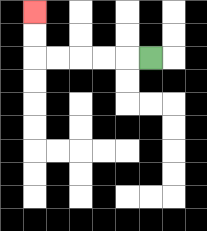{'start': '[6, 2]', 'end': '[1, 0]', 'path_directions': 'L,L,L,L,L,U,U', 'path_coordinates': '[[6, 2], [5, 2], [4, 2], [3, 2], [2, 2], [1, 2], [1, 1], [1, 0]]'}